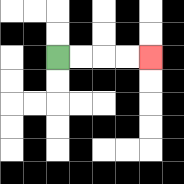{'start': '[2, 2]', 'end': '[6, 2]', 'path_directions': 'R,R,R,R', 'path_coordinates': '[[2, 2], [3, 2], [4, 2], [5, 2], [6, 2]]'}